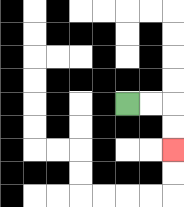{'start': '[5, 4]', 'end': '[7, 6]', 'path_directions': 'R,R,D,D', 'path_coordinates': '[[5, 4], [6, 4], [7, 4], [7, 5], [7, 6]]'}